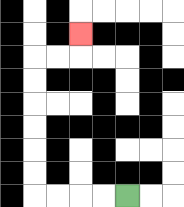{'start': '[5, 8]', 'end': '[3, 1]', 'path_directions': 'L,L,L,L,U,U,U,U,U,U,R,R,U', 'path_coordinates': '[[5, 8], [4, 8], [3, 8], [2, 8], [1, 8], [1, 7], [1, 6], [1, 5], [1, 4], [1, 3], [1, 2], [2, 2], [3, 2], [3, 1]]'}